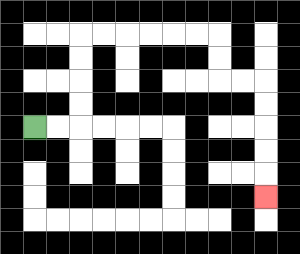{'start': '[1, 5]', 'end': '[11, 8]', 'path_directions': 'R,R,U,U,U,U,R,R,R,R,R,R,D,D,R,R,D,D,D,D,D', 'path_coordinates': '[[1, 5], [2, 5], [3, 5], [3, 4], [3, 3], [3, 2], [3, 1], [4, 1], [5, 1], [6, 1], [7, 1], [8, 1], [9, 1], [9, 2], [9, 3], [10, 3], [11, 3], [11, 4], [11, 5], [11, 6], [11, 7], [11, 8]]'}